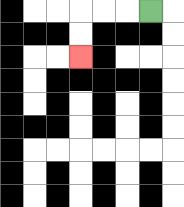{'start': '[6, 0]', 'end': '[3, 2]', 'path_directions': 'L,L,L,D,D', 'path_coordinates': '[[6, 0], [5, 0], [4, 0], [3, 0], [3, 1], [3, 2]]'}